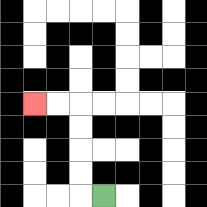{'start': '[4, 8]', 'end': '[1, 4]', 'path_directions': 'L,U,U,U,U,L,L', 'path_coordinates': '[[4, 8], [3, 8], [3, 7], [3, 6], [3, 5], [3, 4], [2, 4], [1, 4]]'}